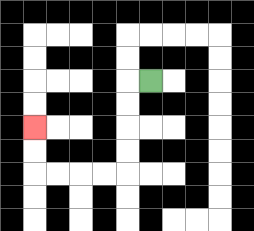{'start': '[6, 3]', 'end': '[1, 5]', 'path_directions': 'L,D,D,D,D,L,L,L,L,U,U', 'path_coordinates': '[[6, 3], [5, 3], [5, 4], [5, 5], [5, 6], [5, 7], [4, 7], [3, 7], [2, 7], [1, 7], [1, 6], [1, 5]]'}